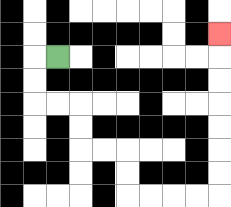{'start': '[2, 2]', 'end': '[9, 1]', 'path_directions': 'L,D,D,R,R,D,D,R,R,D,D,R,R,R,R,U,U,U,U,U,U,U', 'path_coordinates': '[[2, 2], [1, 2], [1, 3], [1, 4], [2, 4], [3, 4], [3, 5], [3, 6], [4, 6], [5, 6], [5, 7], [5, 8], [6, 8], [7, 8], [8, 8], [9, 8], [9, 7], [9, 6], [9, 5], [9, 4], [9, 3], [9, 2], [9, 1]]'}